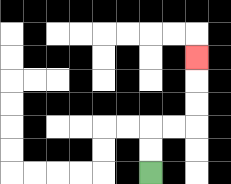{'start': '[6, 7]', 'end': '[8, 2]', 'path_directions': 'U,U,R,R,U,U,U', 'path_coordinates': '[[6, 7], [6, 6], [6, 5], [7, 5], [8, 5], [8, 4], [8, 3], [8, 2]]'}